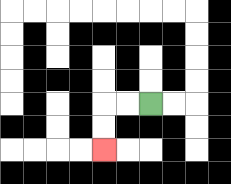{'start': '[6, 4]', 'end': '[4, 6]', 'path_directions': 'L,L,D,D', 'path_coordinates': '[[6, 4], [5, 4], [4, 4], [4, 5], [4, 6]]'}